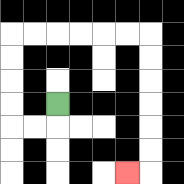{'start': '[2, 4]', 'end': '[5, 7]', 'path_directions': 'D,L,L,U,U,U,U,R,R,R,R,R,R,D,D,D,D,D,D,L', 'path_coordinates': '[[2, 4], [2, 5], [1, 5], [0, 5], [0, 4], [0, 3], [0, 2], [0, 1], [1, 1], [2, 1], [3, 1], [4, 1], [5, 1], [6, 1], [6, 2], [6, 3], [6, 4], [6, 5], [6, 6], [6, 7], [5, 7]]'}